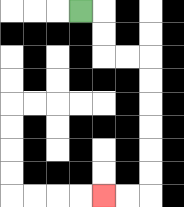{'start': '[3, 0]', 'end': '[4, 8]', 'path_directions': 'R,D,D,R,R,D,D,D,D,D,D,L,L', 'path_coordinates': '[[3, 0], [4, 0], [4, 1], [4, 2], [5, 2], [6, 2], [6, 3], [6, 4], [6, 5], [6, 6], [6, 7], [6, 8], [5, 8], [4, 8]]'}